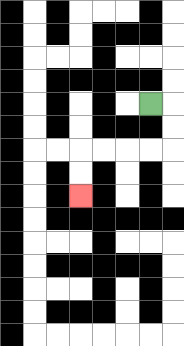{'start': '[6, 4]', 'end': '[3, 8]', 'path_directions': 'R,D,D,L,L,L,L,D,D', 'path_coordinates': '[[6, 4], [7, 4], [7, 5], [7, 6], [6, 6], [5, 6], [4, 6], [3, 6], [3, 7], [3, 8]]'}